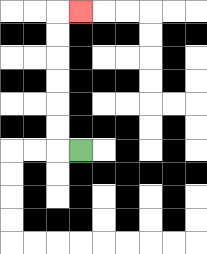{'start': '[3, 6]', 'end': '[3, 0]', 'path_directions': 'L,U,U,U,U,U,U,R', 'path_coordinates': '[[3, 6], [2, 6], [2, 5], [2, 4], [2, 3], [2, 2], [2, 1], [2, 0], [3, 0]]'}